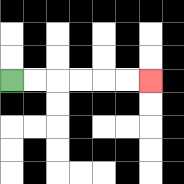{'start': '[0, 3]', 'end': '[6, 3]', 'path_directions': 'R,R,R,R,R,R', 'path_coordinates': '[[0, 3], [1, 3], [2, 3], [3, 3], [4, 3], [5, 3], [6, 3]]'}